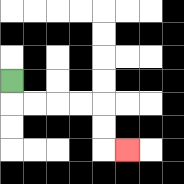{'start': '[0, 3]', 'end': '[5, 6]', 'path_directions': 'D,R,R,R,R,D,D,R', 'path_coordinates': '[[0, 3], [0, 4], [1, 4], [2, 4], [3, 4], [4, 4], [4, 5], [4, 6], [5, 6]]'}